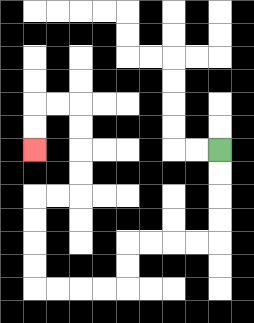{'start': '[9, 6]', 'end': '[1, 6]', 'path_directions': 'D,D,D,D,L,L,L,L,D,D,L,L,L,L,U,U,U,U,R,R,U,U,U,U,L,L,D,D', 'path_coordinates': '[[9, 6], [9, 7], [9, 8], [9, 9], [9, 10], [8, 10], [7, 10], [6, 10], [5, 10], [5, 11], [5, 12], [4, 12], [3, 12], [2, 12], [1, 12], [1, 11], [1, 10], [1, 9], [1, 8], [2, 8], [3, 8], [3, 7], [3, 6], [3, 5], [3, 4], [2, 4], [1, 4], [1, 5], [1, 6]]'}